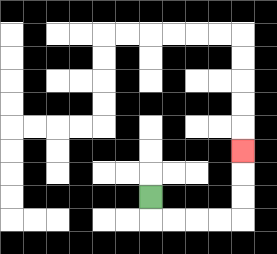{'start': '[6, 8]', 'end': '[10, 6]', 'path_directions': 'D,R,R,R,R,U,U,U', 'path_coordinates': '[[6, 8], [6, 9], [7, 9], [8, 9], [9, 9], [10, 9], [10, 8], [10, 7], [10, 6]]'}